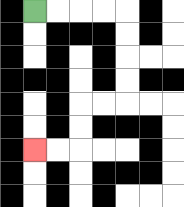{'start': '[1, 0]', 'end': '[1, 6]', 'path_directions': 'R,R,R,R,D,D,D,D,L,L,D,D,L,L', 'path_coordinates': '[[1, 0], [2, 0], [3, 0], [4, 0], [5, 0], [5, 1], [5, 2], [5, 3], [5, 4], [4, 4], [3, 4], [3, 5], [3, 6], [2, 6], [1, 6]]'}